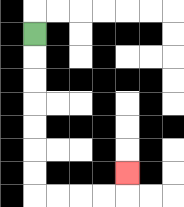{'start': '[1, 1]', 'end': '[5, 7]', 'path_directions': 'D,D,D,D,D,D,D,R,R,R,R,U', 'path_coordinates': '[[1, 1], [1, 2], [1, 3], [1, 4], [1, 5], [1, 6], [1, 7], [1, 8], [2, 8], [3, 8], [4, 8], [5, 8], [5, 7]]'}